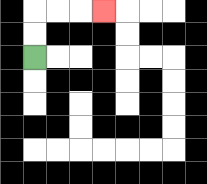{'start': '[1, 2]', 'end': '[4, 0]', 'path_directions': 'U,U,R,R,R', 'path_coordinates': '[[1, 2], [1, 1], [1, 0], [2, 0], [3, 0], [4, 0]]'}